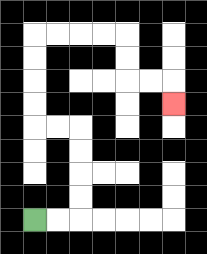{'start': '[1, 9]', 'end': '[7, 4]', 'path_directions': 'R,R,U,U,U,U,L,L,U,U,U,U,R,R,R,R,D,D,R,R,D', 'path_coordinates': '[[1, 9], [2, 9], [3, 9], [3, 8], [3, 7], [3, 6], [3, 5], [2, 5], [1, 5], [1, 4], [1, 3], [1, 2], [1, 1], [2, 1], [3, 1], [4, 1], [5, 1], [5, 2], [5, 3], [6, 3], [7, 3], [7, 4]]'}